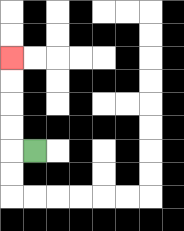{'start': '[1, 6]', 'end': '[0, 2]', 'path_directions': 'L,U,U,U,U', 'path_coordinates': '[[1, 6], [0, 6], [0, 5], [0, 4], [0, 3], [0, 2]]'}